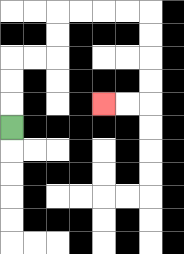{'start': '[0, 5]', 'end': '[4, 4]', 'path_directions': 'U,U,U,R,R,U,U,R,R,R,R,D,D,D,D,L,L', 'path_coordinates': '[[0, 5], [0, 4], [0, 3], [0, 2], [1, 2], [2, 2], [2, 1], [2, 0], [3, 0], [4, 0], [5, 0], [6, 0], [6, 1], [6, 2], [6, 3], [6, 4], [5, 4], [4, 4]]'}